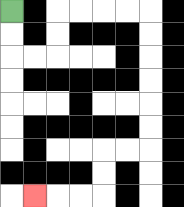{'start': '[0, 0]', 'end': '[1, 8]', 'path_directions': 'D,D,R,R,U,U,R,R,R,R,D,D,D,D,D,D,L,L,D,D,L,L,L', 'path_coordinates': '[[0, 0], [0, 1], [0, 2], [1, 2], [2, 2], [2, 1], [2, 0], [3, 0], [4, 0], [5, 0], [6, 0], [6, 1], [6, 2], [6, 3], [6, 4], [6, 5], [6, 6], [5, 6], [4, 6], [4, 7], [4, 8], [3, 8], [2, 8], [1, 8]]'}